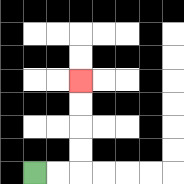{'start': '[1, 7]', 'end': '[3, 3]', 'path_directions': 'R,R,U,U,U,U', 'path_coordinates': '[[1, 7], [2, 7], [3, 7], [3, 6], [3, 5], [3, 4], [3, 3]]'}